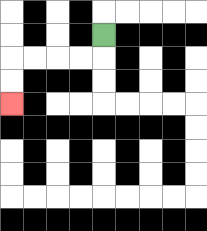{'start': '[4, 1]', 'end': '[0, 4]', 'path_directions': 'D,L,L,L,L,D,D', 'path_coordinates': '[[4, 1], [4, 2], [3, 2], [2, 2], [1, 2], [0, 2], [0, 3], [0, 4]]'}